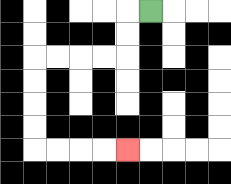{'start': '[6, 0]', 'end': '[5, 6]', 'path_directions': 'L,D,D,L,L,L,L,D,D,D,D,R,R,R,R', 'path_coordinates': '[[6, 0], [5, 0], [5, 1], [5, 2], [4, 2], [3, 2], [2, 2], [1, 2], [1, 3], [1, 4], [1, 5], [1, 6], [2, 6], [3, 6], [4, 6], [5, 6]]'}